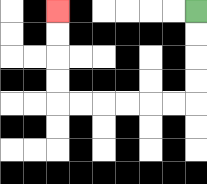{'start': '[8, 0]', 'end': '[2, 0]', 'path_directions': 'D,D,D,D,L,L,L,L,L,L,U,U,U,U', 'path_coordinates': '[[8, 0], [8, 1], [8, 2], [8, 3], [8, 4], [7, 4], [6, 4], [5, 4], [4, 4], [3, 4], [2, 4], [2, 3], [2, 2], [2, 1], [2, 0]]'}